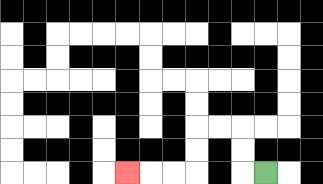{'start': '[11, 7]', 'end': '[5, 7]', 'path_directions': 'L,U,U,L,L,D,D,L,L,L', 'path_coordinates': '[[11, 7], [10, 7], [10, 6], [10, 5], [9, 5], [8, 5], [8, 6], [8, 7], [7, 7], [6, 7], [5, 7]]'}